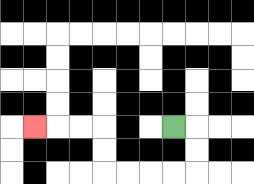{'start': '[7, 5]', 'end': '[1, 5]', 'path_directions': 'R,D,D,L,L,L,L,U,U,L,L,L', 'path_coordinates': '[[7, 5], [8, 5], [8, 6], [8, 7], [7, 7], [6, 7], [5, 7], [4, 7], [4, 6], [4, 5], [3, 5], [2, 5], [1, 5]]'}